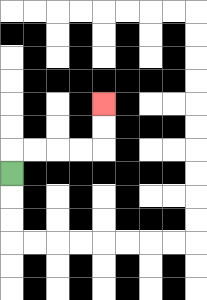{'start': '[0, 7]', 'end': '[4, 4]', 'path_directions': 'U,R,R,R,R,U,U', 'path_coordinates': '[[0, 7], [0, 6], [1, 6], [2, 6], [3, 6], [4, 6], [4, 5], [4, 4]]'}